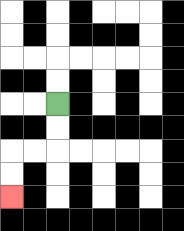{'start': '[2, 4]', 'end': '[0, 8]', 'path_directions': 'D,D,L,L,D,D', 'path_coordinates': '[[2, 4], [2, 5], [2, 6], [1, 6], [0, 6], [0, 7], [0, 8]]'}